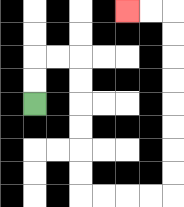{'start': '[1, 4]', 'end': '[5, 0]', 'path_directions': 'U,U,R,R,D,D,D,D,D,D,R,R,R,R,U,U,U,U,U,U,U,U,L,L', 'path_coordinates': '[[1, 4], [1, 3], [1, 2], [2, 2], [3, 2], [3, 3], [3, 4], [3, 5], [3, 6], [3, 7], [3, 8], [4, 8], [5, 8], [6, 8], [7, 8], [7, 7], [7, 6], [7, 5], [7, 4], [7, 3], [7, 2], [7, 1], [7, 0], [6, 0], [5, 0]]'}